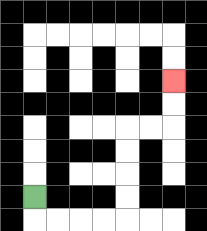{'start': '[1, 8]', 'end': '[7, 3]', 'path_directions': 'D,R,R,R,R,U,U,U,U,R,R,U,U', 'path_coordinates': '[[1, 8], [1, 9], [2, 9], [3, 9], [4, 9], [5, 9], [5, 8], [5, 7], [5, 6], [5, 5], [6, 5], [7, 5], [7, 4], [7, 3]]'}